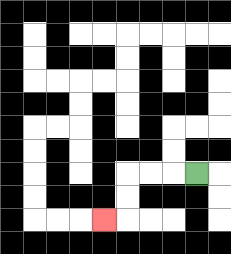{'start': '[8, 7]', 'end': '[4, 9]', 'path_directions': 'L,L,L,D,D,L', 'path_coordinates': '[[8, 7], [7, 7], [6, 7], [5, 7], [5, 8], [5, 9], [4, 9]]'}